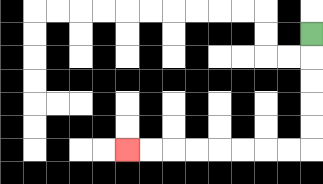{'start': '[13, 1]', 'end': '[5, 6]', 'path_directions': 'D,D,D,D,D,L,L,L,L,L,L,L,L', 'path_coordinates': '[[13, 1], [13, 2], [13, 3], [13, 4], [13, 5], [13, 6], [12, 6], [11, 6], [10, 6], [9, 6], [8, 6], [7, 6], [6, 6], [5, 6]]'}